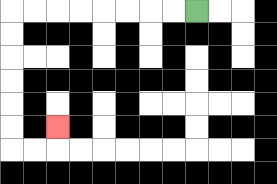{'start': '[8, 0]', 'end': '[2, 5]', 'path_directions': 'L,L,L,L,L,L,L,L,D,D,D,D,D,D,R,R,U', 'path_coordinates': '[[8, 0], [7, 0], [6, 0], [5, 0], [4, 0], [3, 0], [2, 0], [1, 0], [0, 0], [0, 1], [0, 2], [0, 3], [0, 4], [0, 5], [0, 6], [1, 6], [2, 6], [2, 5]]'}